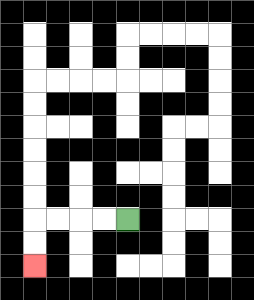{'start': '[5, 9]', 'end': '[1, 11]', 'path_directions': 'L,L,L,L,D,D', 'path_coordinates': '[[5, 9], [4, 9], [3, 9], [2, 9], [1, 9], [1, 10], [1, 11]]'}